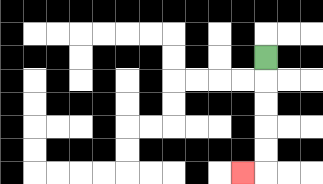{'start': '[11, 2]', 'end': '[10, 7]', 'path_directions': 'D,D,D,D,D,L', 'path_coordinates': '[[11, 2], [11, 3], [11, 4], [11, 5], [11, 6], [11, 7], [10, 7]]'}